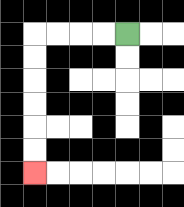{'start': '[5, 1]', 'end': '[1, 7]', 'path_directions': 'L,L,L,L,D,D,D,D,D,D', 'path_coordinates': '[[5, 1], [4, 1], [3, 1], [2, 1], [1, 1], [1, 2], [1, 3], [1, 4], [1, 5], [1, 6], [1, 7]]'}